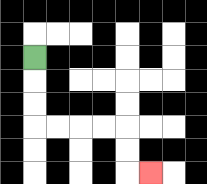{'start': '[1, 2]', 'end': '[6, 7]', 'path_directions': 'D,D,D,R,R,R,R,D,D,R', 'path_coordinates': '[[1, 2], [1, 3], [1, 4], [1, 5], [2, 5], [3, 5], [4, 5], [5, 5], [5, 6], [5, 7], [6, 7]]'}